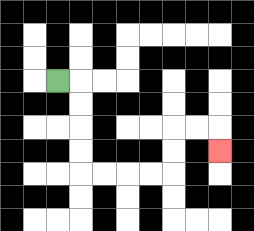{'start': '[2, 3]', 'end': '[9, 6]', 'path_directions': 'R,D,D,D,D,R,R,R,R,U,U,R,R,D', 'path_coordinates': '[[2, 3], [3, 3], [3, 4], [3, 5], [3, 6], [3, 7], [4, 7], [5, 7], [6, 7], [7, 7], [7, 6], [7, 5], [8, 5], [9, 5], [9, 6]]'}